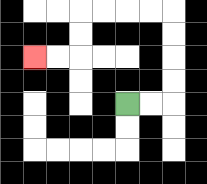{'start': '[5, 4]', 'end': '[1, 2]', 'path_directions': 'R,R,U,U,U,U,L,L,L,L,D,D,L,L', 'path_coordinates': '[[5, 4], [6, 4], [7, 4], [7, 3], [7, 2], [7, 1], [7, 0], [6, 0], [5, 0], [4, 0], [3, 0], [3, 1], [3, 2], [2, 2], [1, 2]]'}